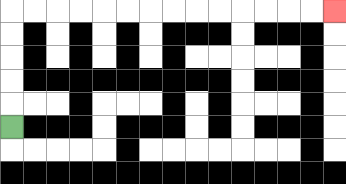{'start': '[0, 5]', 'end': '[14, 0]', 'path_directions': 'U,U,U,U,U,R,R,R,R,R,R,R,R,R,R,R,R,R,R', 'path_coordinates': '[[0, 5], [0, 4], [0, 3], [0, 2], [0, 1], [0, 0], [1, 0], [2, 0], [3, 0], [4, 0], [5, 0], [6, 0], [7, 0], [8, 0], [9, 0], [10, 0], [11, 0], [12, 0], [13, 0], [14, 0]]'}